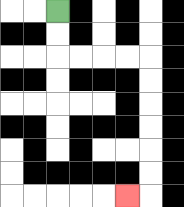{'start': '[2, 0]', 'end': '[5, 8]', 'path_directions': 'D,D,R,R,R,R,D,D,D,D,D,D,L', 'path_coordinates': '[[2, 0], [2, 1], [2, 2], [3, 2], [4, 2], [5, 2], [6, 2], [6, 3], [6, 4], [6, 5], [6, 6], [6, 7], [6, 8], [5, 8]]'}